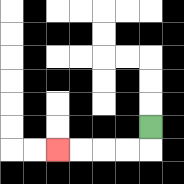{'start': '[6, 5]', 'end': '[2, 6]', 'path_directions': 'D,L,L,L,L', 'path_coordinates': '[[6, 5], [6, 6], [5, 6], [4, 6], [3, 6], [2, 6]]'}